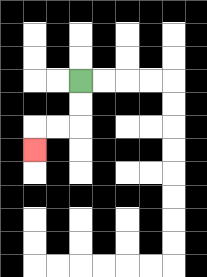{'start': '[3, 3]', 'end': '[1, 6]', 'path_directions': 'D,D,L,L,D', 'path_coordinates': '[[3, 3], [3, 4], [3, 5], [2, 5], [1, 5], [1, 6]]'}